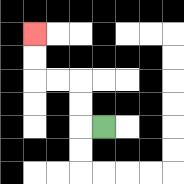{'start': '[4, 5]', 'end': '[1, 1]', 'path_directions': 'L,U,U,L,L,U,U', 'path_coordinates': '[[4, 5], [3, 5], [3, 4], [3, 3], [2, 3], [1, 3], [1, 2], [1, 1]]'}